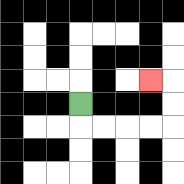{'start': '[3, 4]', 'end': '[6, 3]', 'path_directions': 'D,R,R,R,R,U,U,L', 'path_coordinates': '[[3, 4], [3, 5], [4, 5], [5, 5], [6, 5], [7, 5], [7, 4], [7, 3], [6, 3]]'}